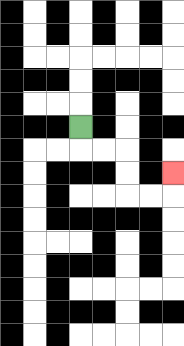{'start': '[3, 5]', 'end': '[7, 7]', 'path_directions': 'D,R,R,D,D,R,R,U', 'path_coordinates': '[[3, 5], [3, 6], [4, 6], [5, 6], [5, 7], [5, 8], [6, 8], [7, 8], [7, 7]]'}